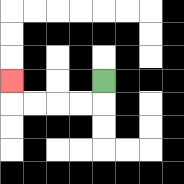{'start': '[4, 3]', 'end': '[0, 3]', 'path_directions': 'D,L,L,L,L,U', 'path_coordinates': '[[4, 3], [4, 4], [3, 4], [2, 4], [1, 4], [0, 4], [0, 3]]'}